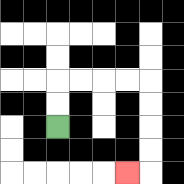{'start': '[2, 5]', 'end': '[5, 7]', 'path_directions': 'U,U,R,R,R,R,D,D,D,D,L', 'path_coordinates': '[[2, 5], [2, 4], [2, 3], [3, 3], [4, 3], [5, 3], [6, 3], [6, 4], [6, 5], [6, 6], [6, 7], [5, 7]]'}